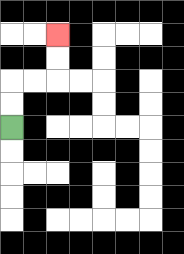{'start': '[0, 5]', 'end': '[2, 1]', 'path_directions': 'U,U,R,R,U,U', 'path_coordinates': '[[0, 5], [0, 4], [0, 3], [1, 3], [2, 3], [2, 2], [2, 1]]'}